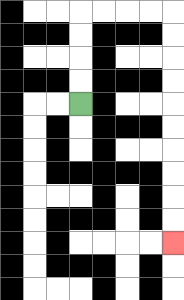{'start': '[3, 4]', 'end': '[7, 10]', 'path_directions': 'U,U,U,U,R,R,R,R,D,D,D,D,D,D,D,D,D,D', 'path_coordinates': '[[3, 4], [3, 3], [3, 2], [3, 1], [3, 0], [4, 0], [5, 0], [6, 0], [7, 0], [7, 1], [7, 2], [7, 3], [7, 4], [7, 5], [7, 6], [7, 7], [7, 8], [7, 9], [7, 10]]'}